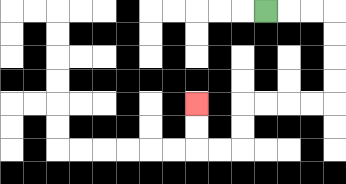{'start': '[11, 0]', 'end': '[8, 4]', 'path_directions': 'R,R,R,D,D,D,D,L,L,L,L,D,D,L,L,U,U', 'path_coordinates': '[[11, 0], [12, 0], [13, 0], [14, 0], [14, 1], [14, 2], [14, 3], [14, 4], [13, 4], [12, 4], [11, 4], [10, 4], [10, 5], [10, 6], [9, 6], [8, 6], [8, 5], [8, 4]]'}